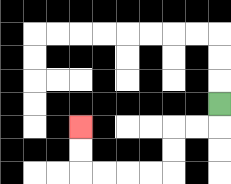{'start': '[9, 4]', 'end': '[3, 5]', 'path_directions': 'D,L,L,D,D,L,L,L,L,U,U', 'path_coordinates': '[[9, 4], [9, 5], [8, 5], [7, 5], [7, 6], [7, 7], [6, 7], [5, 7], [4, 7], [3, 7], [3, 6], [3, 5]]'}